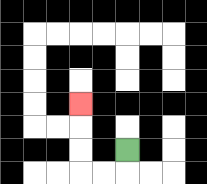{'start': '[5, 6]', 'end': '[3, 4]', 'path_directions': 'D,L,L,U,U,U', 'path_coordinates': '[[5, 6], [5, 7], [4, 7], [3, 7], [3, 6], [3, 5], [3, 4]]'}